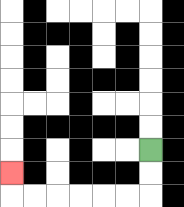{'start': '[6, 6]', 'end': '[0, 7]', 'path_directions': 'D,D,L,L,L,L,L,L,U', 'path_coordinates': '[[6, 6], [6, 7], [6, 8], [5, 8], [4, 8], [3, 8], [2, 8], [1, 8], [0, 8], [0, 7]]'}